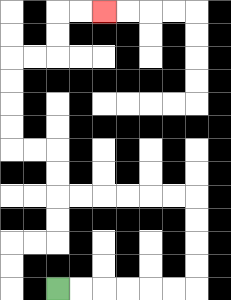{'start': '[2, 12]', 'end': '[4, 0]', 'path_directions': 'R,R,R,R,R,R,U,U,U,U,L,L,L,L,L,L,U,U,L,L,U,U,U,U,R,R,U,U,R,R', 'path_coordinates': '[[2, 12], [3, 12], [4, 12], [5, 12], [6, 12], [7, 12], [8, 12], [8, 11], [8, 10], [8, 9], [8, 8], [7, 8], [6, 8], [5, 8], [4, 8], [3, 8], [2, 8], [2, 7], [2, 6], [1, 6], [0, 6], [0, 5], [0, 4], [0, 3], [0, 2], [1, 2], [2, 2], [2, 1], [2, 0], [3, 0], [4, 0]]'}